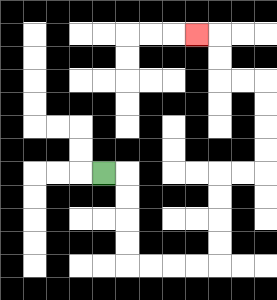{'start': '[4, 7]', 'end': '[8, 1]', 'path_directions': 'R,D,D,D,D,R,R,R,R,U,U,U,U,R,R,U,U,U,U,L,L,U,U,L', 'path_coordinates': '[[4, 7], [5, 7], [5, 8], [5, 9], [5, 10], [5, 11], [6, 11], [7, 11], [8, 11], [9, 11], [9, 10], [9, 9], [9, 8], [9, 7], [10, 7], [11, 7], [11, 6], [11, 5], [11, 4], [11, 3], [10, 3], [9, 3], [9, 2], [9, 1], [8, 1]]'}